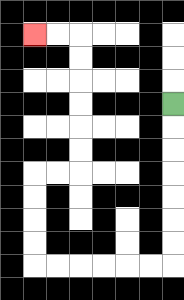{'start': '[7, 4]', 'end': '[1, 1]', 'path_directions': 'D,D,D,D,D,D,D,L,L,L,L,L,L,U,U,U,U,R,R,U,U,U,U,U,U,L,L', 'path_coordinates': '[[7, 4], [7, 5], [7, 6], [7, 7], [7, 8], [7, 9], [7, 10], [7, 11], [6, 11], [5, 11], [4, 11], [3, 11], [2, 11], [1, 11], [1, 10], [1, 9], [1, 8], [1, 7], [2, 7], [3, 7], [3, 6], [3, 5], [3, 4], [3, 3], [3, 2], [3, 1], [2, 1], [1, 1]]'}